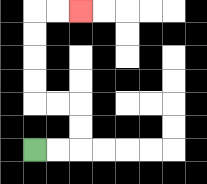{'start': '[1, 6]', 'end': '[3, 0]', 'path_directions': 'R,R,U,U,L,L,U,U,U,U,R,R', 'path_coordinates': '[[1, 6], [2, 6], [3, 6], [3, 5], [3, 4], [2, 4], [1, 4], [1, 3], [1, 2], [1, 1], [1, 0], [2, 0], [3, 0]]'}